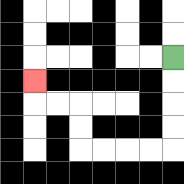{'start': '[7, 2]', 'end': '[1, 3]', 'path_directions': 'D,D,D,D,L,L,L,L,U,U,L,L,U', 'path_coordinates': '[[7, 2], [7, 3], [7, 4], [7, 5], [7, 6], [6, 6], [5, 6], [4, 6], [3, 6], [3, 5], [3, 4], [2, 4], [1, 4], [1, 3]]'}